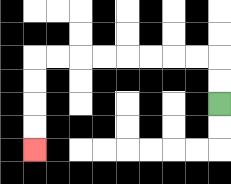{'start': '[9, 4]', 'end': '[1, 6]', 'path_directions': 'U,U,L,L,L,L,L,L,L,L,D,D,D,D', 'path_coordinates': '[[9, 4], [9, 3], [9, 2], [8, 2], [7, 2], [6, 2], [5, 2], [4, 2], [3, 2], [2, 2], [1, 2], [1, 3], [1, 4], [1, 5], [1, 6]]'}